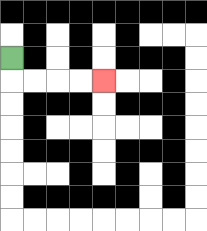{'start': '[0, 2]', 'end': '[4, 3]', 'path_directions': 'D,R,R,R,R', 'path_coordinates': '[[0, 2], [0, 3], [1, 3], [2, 3], [3, 3], [4, 3]]'}